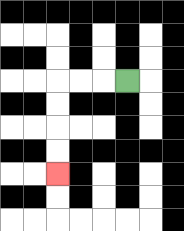{'start': '[5, 3]', 'end': '[2, 7]', 'path_directions': 'L,L,L,D,D,D,D', 'path_coordinates': '[[5, 3], [4, 3], [3, 3], [2, 3], [2, 4], [2, 5], [2, 6], [2, 7]]'}